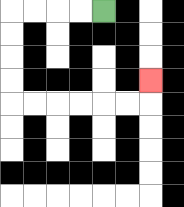{'start': '[4, 0]', 'end': '[6, 3]', 'path_directions': 'L,L,L,L,D,D,D,D,R,R,R,R,R,R,U', 'path_coordinates': '[[4, 0], [3, 0], [2, 0], [1, 0], [0, 0], [0, 1], [0, 2], [0, 3], [0, 4], [1, 4], [2, 4], [3, 4], [4, 4], [5, 4], [6, 4], [6, 3]]'}